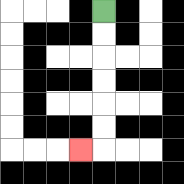{'start': '[4, 0]', 'end': '[3, 6]', 'path_directions': 'D,D,D,D,D,D,L', 'path_coordinates': '[[4, 0], [4, 1], [4, 2], [4, 3], [4, 4], [4, 5], [4, 6], [3, 6]]'}